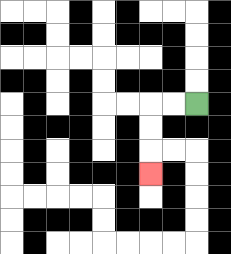{'start': '[8, 4]', 'end': '[6, 7]', 'path_directions': 'L,L,D,D,D', 'path_coordinates': '[[8, 4], [7, 4], [6, 4], [6, 5], [6, 6], [6, 7]]'}